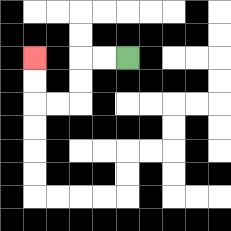{'start': '[5, 2]', 'end': '[1, 2]', 'path_directions': 'L,L,D,D,L,L,U,U', 'path_coordinates': '[[5, 2], [4, 2], [3, 2], [3, 3], [3, 4], [2, 4], [1, 4], [1, 3], [1, 2]]'}